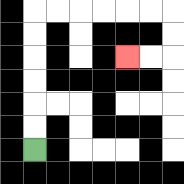{'start': '[1, 6]', 'end': '[5, 2]', 'path_directions': 'U,U,U,U,U,U,R,R,R,R,R,R,D,D,L,L', 'path_coordinates': '[[1, 6], [1, 5], [1, 4], [1, 3], [1, 2], [1, 1], [1, 0], [2, 0], [3, 0], [4, 0], [5, 0], [6, 0], [7, 0], [7, 1], [7, 2], [6, 2], [5, 2]]'}